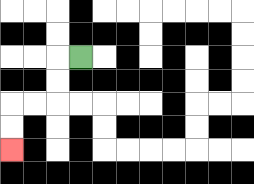{'start': '[3, 2]', 'end': '[0, 6]', 'path_directions': 'L,D,D,L,L,D,D', 'path_coordinates': '[[3, 2], [2, 2], [2, 3], [2, 4], [1, 4], [0, 4], [0, 5], [0, 6]]'}